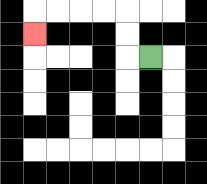{'start': '[6, 2]', 'end': '[1, 1]', 'path_directions': 'L,U,U,L,L,L,L,D', 'path_coordinates': '[[6, 2], [5, 2], [5, 1], [5, 0], [4, 0], [3, 0], [2, 0], [1, 0], [1, 1]]'}